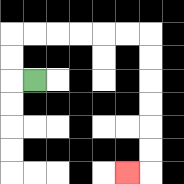{'start': '[1, 3]', 'end': '[5, 7]', 'path_directions': 'L,U,U,R,R,R,R,R,R,D,D,D,D,D,D,L', 'path_coordinates': '[[1, 3], [0, 3], [0, 2], [0, 1], [1, 1], [2, 1], [3, 1], [4, 1], [5, 1], [6, 1], [6, 2], [6, 3], [6, 4], [6, 5], [6, 6], [6, 7], [5, 7]]'}